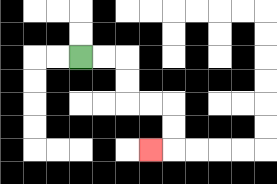{'start': '[3, 2]', 'end': '[6, 6]', 'path_directions': 'R,R,D,D,R,R,D,D,L', 'path_coordinates': '[[3, 2], [4, 2], [5, 2], [5, 3], [5, 4], [6, 4], [7, 4], [7, 5], [7, 6], [6, 6]]'}